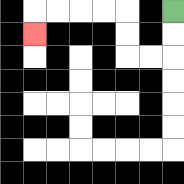{'start': '[7, 0]', 'end': '[1, 1]', 'path_directions': 'D,D,L,L,U,U,L,L,L,L,D', 'path_coordinates': '[[7, 0], [7, 1], [7, 2], [6, 2], [5, 2], [5, 1], [5, 0], [4, 0], [3, 0], [2, 0], [1, 0], [1, 1]]'}